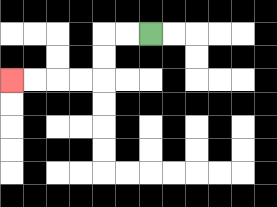{'start': '[6, 1]', 'end': '[0, 3]', 'path_directions': 'L,L,D,D,L,L,L,L', 'path_coordinates': '[[6, 1], [5, 1], [4, 1], [4, 2], [4, 3], [3, 3], [2, 3], [1, 3], [0, 3]]'}